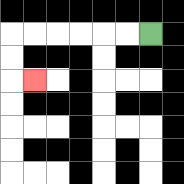{'start': '[6, 1]', 'end': '[1, 3]', 'path_directions': 'L,L,L,L,L,L,D,D,R', 'path_coordinates': '[[6, 1], [5, 1], [4, 1], [3, 1], [2, 1], [1, 1], [0, 1], [0, 2], [0, 3], [1, 3]]'}